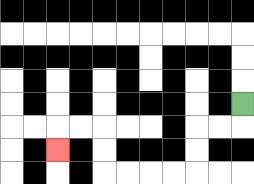{'start': '[10, 4]', 'end': '[2, 6]', 'path_directions': 'D,L,L,D,D,L,L,L,L,U,U,L,L,D', 'path_coordinates': '[[10, 4], [10, 5], [9, 5], [8, 5], [8, 6], [8, 7], [7, 7], [6, 7], [5, 7], [4, 7], [4, 6], [4, 5], [3, 5], [2, 5], [2, 6]]'}